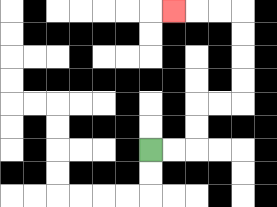{'start': '[6, 6]', 'end': '[7, 0]', 'path_directions': 'R,R,U,U,R,R,U,U,U,U,L,L,L', 'path_coordinates': '[[6, 6], [7, 6], [8, 6], [8, 5], [8, 4], [9, 4], [10, 4], [10, 3], [10, 2], [10, 1], [10, 0], [9, 0], [8, 0], [7, 0]]'}